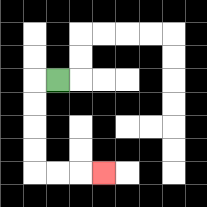{'start': '[2, 3]', 'end': '[4, 7]', 'path_directions': 'L,D,D,D,D,R,R,R', 'path_coordinates': '[[2, 3], [1, 3], [1, 4], [1, 5], [1, 6], [1, 7], [2, 7], [3, 7], [4, 7]]'}